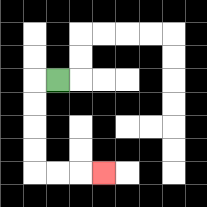{'start': '[2, 3]', 'end': '[4, 7]', 'path_directions': 'L,D,D,D,D,R,R,R', 'path_coordinates': '[[2, 3], [1, 3], [1, 4], [1, 5], [1, 6], [1, 7], [2, 7], [3, 7], [4, 7]]'}